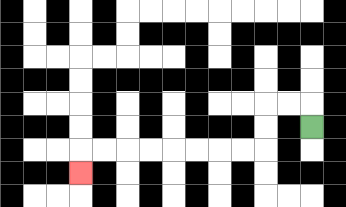{'start': '[13, 5]', 'end': '[3, 7]', 'path_directions': 'U,L,L,D,D,L,L,L,L,L,L,L,L,D', 'path_coordinates': '[[13, 5], [13, 4], [12, 4], [11, 4], [11, 5], [11, 6], [10, 6], [9, 6], [8, 6], [7, 6], [6, 6], [5, 6], [4, 6], [3, 6], [3, 7]]'}